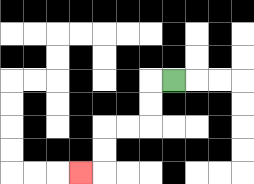{'start': '[7, 3]', 'end': '[3, 7]', 'path_directions': 'L,D,D,L,L,D,D,L', 'path_coordinates': '[[7, 3], [6, 3], [6, 4], [6, 5], [5, 5], [4, 5], [4, 6], [4, 7], [3, 7]]'}